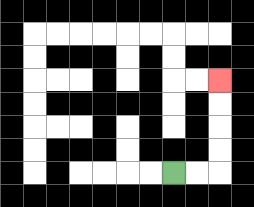{'start': '[7, 7]', 'end': '[9, 3]', 'path_directions': 'R,R,U,U,U,U', 'path_coordinates': '[[7, 7], [8, 7], [9, 7], [9, 6], [9, 5], [9, 4], [9, 3]]'}